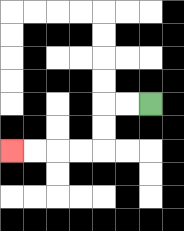{'start': '[6, 4]', 'end': '[0, 6]', 'path_directions': 'L,L,D,D,L,L,L,L', 'path_coordinates': '[[6, 4], [5, 4], [4, 4], [4, 5], [4, 6], [3, 6], [2, 6], [1, 6], [0, 6]]'}